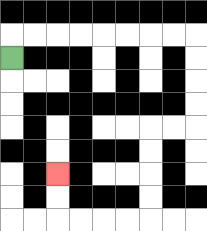{'start': '[0, 2]', 'end': '[2, 7]', 'path_directions': 'U,R,R,R,R,R,R,R,R,D,D,D,D,L,L,D,D,D,D,L,L,L,L,U,U', 'path_coordinates': '[[0, 2], [0, 1], [1, 1], [2, 1], [3, 1], [4, 1], [5, 1], [6, 1], [7, 1], [8, 1], [8, 2], [8, 3], [8, 4], [8, 5], [7, 5], [6, 5], [6, 6], [6, 7], [6, 8], [6, 9], [5, 9], [4, 9], [3, 9], [2, 9], [2, 8], [2, 7]]'}